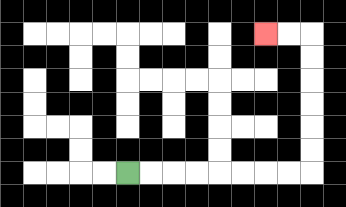{'start': '[5, 7]', 'end': '[11, 1]', 'path_directions': 'R,R,R,R,R,R,R,R,U,U,U,U,U,U,L,L', 'path_coordinates': '[[5, 7], [6, 7], [7, 7], [8, 7], [9, 7], [10, 7], [11, 7], [12, 7], [13, 7], [13, 6], [13, 5], [13, 4], [13, 3], [13, 2], [13, 1], [12, 1], [11, 1]]'}